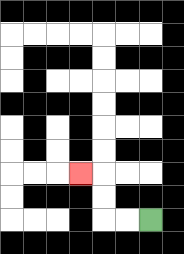{'start': '[6, 9]', 'end': '[3, 7]', 'path_directions': 'L,L,U,U,L', 'path_coordinates': '[[6, 9], [5, 9], [4, 9], [4, 8], [4, 7], [3, 7]]'}